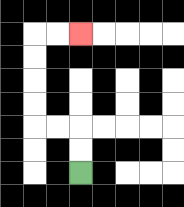{'start': '[3, 7]', 'end': '[3, 1]', 'path_directions': 'U,U,L,L,U,U,U,U,R,R', 'path_coordinates': '[[3, 7], [3, 6], [3, 5], [2, 5], [1, 5], [1, 4], [1, 3], [1, 2], [1, 1], [2, 1], [3, 1]]'}